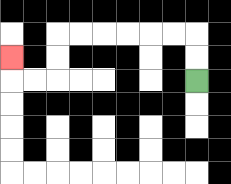{'start': '[8, 3]', 'end': '[0, 2]', 'path_directions': 'U,U,L,L,L,L,L,L,D,D,L,L,U', 'path_coordinates': '[[8, 3], [8, 2], [8, 1], [7, 1], [6, 1], [5, 1], [4, 1], [3, 1], [2, 1], [2, 2], [2, 3], [1, 3], [0, 3], [0, 2]]'}